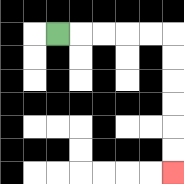{'start': '[2, 1]', 'end': '[7, 7]', 'path_directions': 'R,R,R,R,R,D,D,D,D,D,D', 'path_coordinates': '[[2, 1], [3, 1], [4, 1], [5, 1], [6, 1], [7, 1], [7, 2], [7, 3], [7, 4], [7, 5], [7, 6], [7, 7]]'}